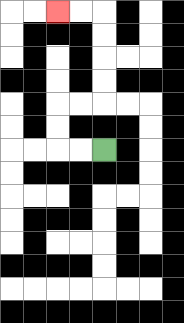{'start': '[4, 6]', 'end': '[2, 0]', 'path_directions': 'L,L,U,U,R,R,U,U,U,U,L,L', 'path_coordinates': '[[4, 6], [3, 6], [2, 6], [2, 5], [2, 4], [3, 4], [4, 4], [4, 3], [4, 2], [4, 1], [4, 0], [3, 0], [2, 0]]'}